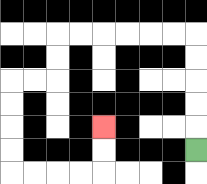{'start': '[8, 6]', 'end': '[4, 5]', 'path_directions': 'U,U,U,U,U,L,L,L,L,L,L,D,D,L,L,D,D,D,D,R,R,R,R,U,U', 'path_coordinates': '[[8, 6], [8, 5], [8, 4], [8, 3], [8, 2], [8, 1], [7, 1], [6, 1], [5, 1], [4, 1], [3, 1], [2, 1], [2, 2], [2, 3], [1, 3], [0, 3], [0, 4], [0, 5], [0, 6], [0, 7], [1, 7], [2, 7], [3, 7], [4, 7], [4, 6], [4, 5]]'}